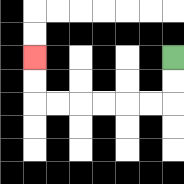{'start': '[7, 2]', 'end': '[1, 2]', 'path_directions': 'D,D,L,L,L,L,L,L,U,U', 'path_coordinates': '[[7, 2], [7, 3], [7, 4], [6, 4], [5, 4], [4, 4], [3, 4], [2, 4], [1, 4], [1, 3], [1, 2]]'}